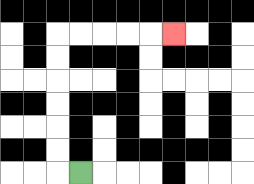{'start': '[3, 7]', 'end': '[7, 1]', 'path_directions': 'L,U,U,U,U,U,U,R,R,R,R,R', 'path_coordinates': '[[3, 7], [2, 7], [2, 6], [2, 5], [2, 4], [2, 3], [2, 2], [2, 1], [3, 1], [4, 1], [5, 1], [6, 1], [7, 1]]'}